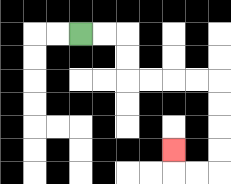{'start': '[3, 1]', 'end': '[7, 6]', 'path_directions': 'R,R,D,D,R,R,R,R,D,D,D,D,L,L,U', 'path_coordinates': '[[3, 1], [4, 1], [5, 1], [5, 2], [5, 3], [6, 3], [7, 3], [8, 3], [9, 3], [9, 4], [9, 5], [9, 6], [9, 7], [8, 7], [7, 7], [7, 6]]'}